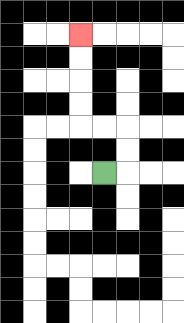{'start': '[4, 7]', 'end': '[3, 1]', 'path_directions': 'R,U,U,L,L,U,U,U,U', 'path_coordinates': '[[4, 7], [5, 7], [5, 6], [5, 5], [4, 5], [3, 5], [3, 4], [3, 3], [3, 2], [3, 1]]'}